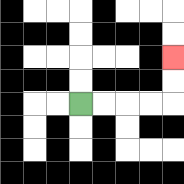{'start': '[3, 4]', 'end': '[7, 2]', 'path_directions': 'R,R,R,R,U,U', 'path_coordinates': '[[3, 4], [4, 4], [5, 4], [6, 4], [7, 4], [7, 3], [7, 2]]'}